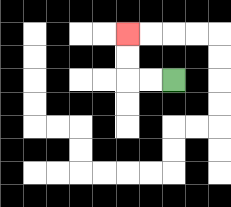{'start': '[7, 3]', 'end': '[5, 1]', 'path_directions': 'L,L,U,U', 'path_coordinates': '[[7, 3], [6, 3], [5, 3], [5, 2], [5, 1]]'}